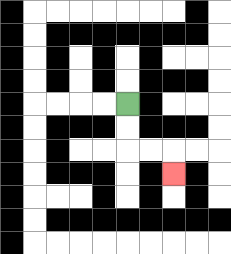{'start': '[5, 4]', 'end': '[7, 7]', 'path_directions': 'D,D,R,R,D', 'path_coordinates': '[[5, 4], [5, 5], [5, 6], [6, 6], [7, 6], [7, 7]]'}